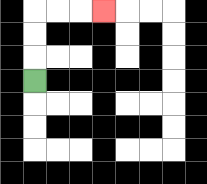{'start': '[1, 3]', 'end': '[4, 0]', 'path_directions': 'U,U,U,R,R,R', 'path_coordinates': '[[1, 3], [1, 2], [1, 1], [1, 0], [2, 0], [3, 0], [4, 0]]'}